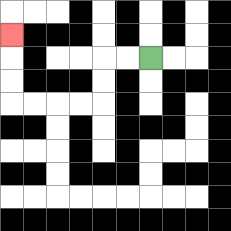{'start': '[6, 2]', 'end': '[0, 1]', 'path_directions': 'L,L,D,D,L,L,L,L,U,U,U', 'path_coordinates': '[[6, 2], [5, 2], [4, 2], [4, 3], [4, 4], [3, 4], [2, 4], [1, 4], [0, 4], [0, 3], [0, 2], [0, 1]]'}